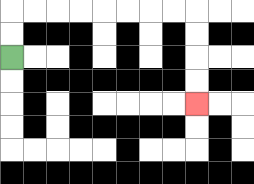{'start': '[0, 2]', 'end': '[8, 4]', 'path_directions': 'U,U,R,R,R,R,R,R,R,R,D,D,D,D', 'path_coordinates': '[[0, 2], [0, 1], [0, 0], [1, 0], [2, 0], [3, 0], [4, 0], [5, 0], [6, 0], [7, 0], [8, 0], [8, 1], [8, 2], [8, 3], [8, 4]]'}